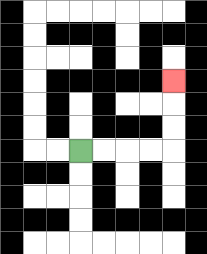{'start': '[3, 6]', 'end': '[7, 3]', 'path_directions': 'R,R,R,R,U,U,U', 'path_coordinates': '[[3, 6], [4, 6], [5, 6], [6, 6], [7, 6], [7, 5], [7, 4], [7, 3]]'}